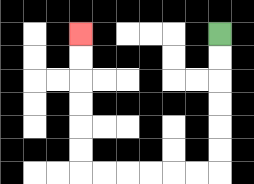{'start': '[9, 1]', 'end': '[3, 1]', 'path_directions': 'D,D,D,D,D,D,L,L,L,L,L,L,U,U,U,U,U,U', 'path_coordinates': '[[9, 1], [9, 2], [9, 3], [9, 4], [9, 5], [9, 6], [9, 7], [8, 7], [7, 7], [6, 7], [5, 7], [4, 7], [3, 7], [3, 6], [3, 5], [3, 4], [3, 3], [3, 2], [3, 1]]'}